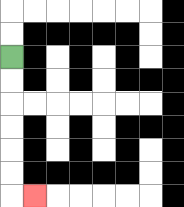{'start': '[0, 2]', 'end': '[1, 8]', 'path_directions': 'D,D,D,D,D,D,R', 'path_coordinates': '[[0, 2], [0, 3], [0, 4], [0, 5], [0, 6], [0, 7], [0, 8], [1, 8]]'}